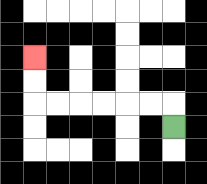{'start': '[7, 5]', 'end': '[1, 2]', 'path_directions': 'U,L,L,L,L,L,L,U,U', 'path_coordinates': '[[7, 5], [7, 4], [6, 4], [5, 4], [4, 4], [3, 4], [2, 4], [1, 4], [1, 3], [1, 2]]'}